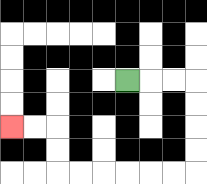{'start': '[5, 3]', 'end': '[0, 5]', 'path_directions': 'R,R,R,D,D,D,D,L,L,L,L,L,L,U,U,L,L', 'path_coordinates': '[[5, 3], [6, 3], [7, 3], [8, 3], [8, 4], [8, 5], [8, 6], [8, 7], [7, 7], [6, 7], [5, 7], [4, 7], [3, 7], [2, 7], [2, 6], [2, 5], [1, 5], [0, 5]]'}